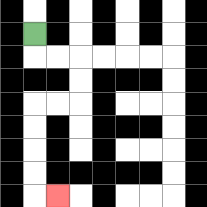{'start': '[1, 1]', 'end': '[2, 8]', 'path_directions': 'D,R,R,D,D,L,L,D,D,D,D,R', 'path_coordinates': '[[1, 1], [1, 2], [2, 2], [3, 2], [3, 3], [3, 4], [2, 4], [1, 4], [1, 5], [1, 6], [1, 7], [1, 8], [2, 8]]'}